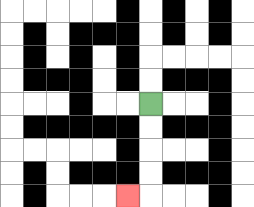{'start': '[6, 4]', 'end': '[5, 8]', 'path_directions': 'D,D,D,D,L', 'path_coordinates': '[[6, 4], [6, 5], [6, 6], [6, 7], [6, 8], [5, 8]]'}